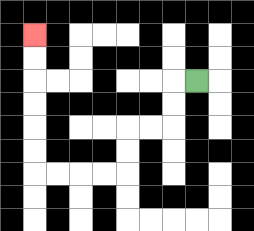{'start': '[8, 3]', 'end': '[1, 1]', 'path_directions': 'L,D,D,L,L,D,D,L,L,L,L,U,U,U,U,U,U', 'path_coordinates': '[[8, 3], [7, 3], [7, 4], [7, 5], [6, 5], [5, 5], [5, 6], [5, 7], [4, 7], [3, 7], [2, 7], [1, 7], [1, 6], [1, 5], [1, 4], [1, 3], [1, 2], [1, 1]]'}